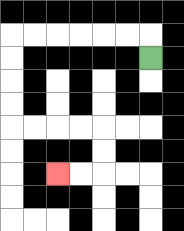{'start': '[6, 2]', 'end': '[2, 7]', 'path_directions': 'U,L,L,L,L,L,L,D,D,D,D,R,R,R,R,D,D,L,L', 'path_coordinates': '[[6, 2], [6, 1], [5, 1], [4, 1], [3, 1], [2, 1], [1, 1], [0, 1], [0, 2], [0, 3], [0, 4], [0, 5], [1, 5], [2, 5], [3, 5], [4, 5], [4, 6], [4, 7], [3, 7], [2, 7]]'}